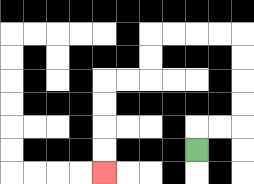{'start': '[8, 6]', 'end': '[4, 7]', 'path_directions': 'U,R,R,U,U,U,U,L,L,L,L,D,D,L,L,D,D,D,D', 'path_coordinates': '[[8, 6], [8, 5], [9, 5], [10, 5], [10, 4], [10, 3], [10, 2], [10, 1], [9, 1], [8, 1], [7, 1], [6, 1], [6, 2], [6, 3], [5, 3], [4, 3], [4, 4], [4, 5], [4, 6], [4, 7]]'}